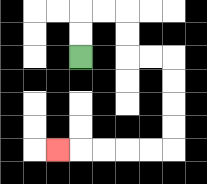{'start': '[3, 2]', 'end': '[2, 6]', 'path_directions': 'U,U,R,R,D,D,R,R,D,D,D,D,L,L,L,L,L', 'path_coordinates': '[[3, 2], [3, 1], [3, 0], [4, 0], [5, 0], [5, 1], [5, 2], [6, 2], [7, 2], [7, 3], [7, 4], [7, 5], [7, 6], [6, 6], [5, 6], [4, 6], [3, 6], [2, 6]]'}